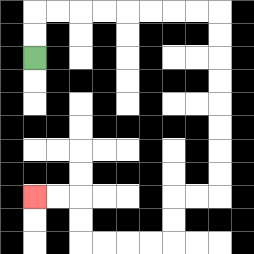{'start': '[1, 2]', 'end': '[1, 8]', 'path_directions': 'U,U,R,R,R,R,R,R,R,R,D,D,D,D,D,D,D,D,L,L,D,D,L,L,L,L,U,U,L,L', 'path_coordinates': '[[1, 2], [1, 1], [1, 0], [2, 0], [3, 0], [4, 0], [5, 0], [6, 0], [7, 0], [8, 0], [9, 0], [9, 1], [9, 2], [9, 3], [9, 4], [9, 5], [9, 6], [9, 7], [9, 8], [8, 8], [7, 8], [7, 9], [7, 10], [6, 10], [5, 10], [4, 10], [3, 10], [3, 9], [3, 8], [2, 8], [1, 8]]'}